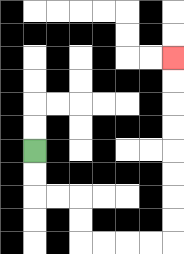{'start': '[1, 6]', 'end': '[7, 2]', 'path_directions': 'D,D,R,R,D,D,R,R,R,R,U,U,U,U,U,U,U,U', 'path_coordinates': '[[1, 6], [1, 7], [1, 8], [2, 8], [3, 8], [3, 9], [3, 10], [4, 10], [5, 10], [6, 10], [7, 10], [7, 9], [7, 8], [7, 7], [7, 6], [7, 5], [7, 4], [7, 3], [7, 2]]'}